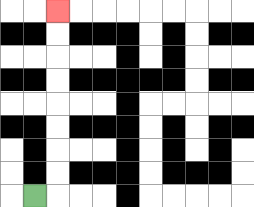{'start': '[1, 8]', 'end': '[2, 0]', 'path_directions': 'R,U,U,U,U,U,U,U,U', 'path_coordinates': '[[1, 8], [2, 8], [2, 7], [2, 6], [2, 5], [2, 4], [2, 3], [2, 2], [2, 1], [2, 0]]'}